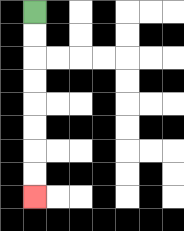{'start': '[1, 0]', 'end': '[1, 8]', 'path_directions': 'D,D,D,D,D,D,D,D', 'path_coordinates': '[[1, 0], [1, 1], [1, 2], [1, 3], [1, 4], [1, 5], [1, 6], [1, 7], [1, 8]]'}